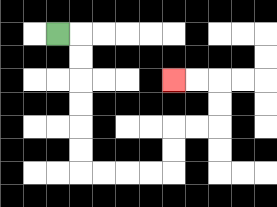{'start': '[2, 1]', 'end': '[7, 3]', 'path_directions': 'R,D,D,D,D,D,D,R,R,R,R,U,U,R,R,U,U,L,L', 'path_coordinates': '[[2, 1], [3, 1], [3, 2], [3, 3], [3, 4], [3, 5], [3, 6], [3, 7], [4, 7], [5, 7], [6, 7], [7, 7], [7, 6], [7, 5], [8, 5], [9, 5], [9, 4], [9, 3], [8, 3], [7, 3]]'}